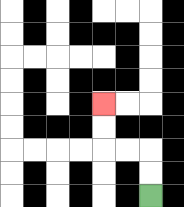{'start': '[6, 8]', 'end': '[4, 4]', 'path_directions': 'U,U,L,L,U,U', 'path_coordinates': '[[6, 8], [6, 7], [6, 6], [5, 6], [4, 6], [4, 5], [4, 4]]'}